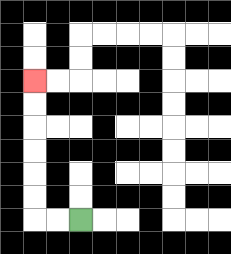{'start': '[3, 9]', 'end': '[1, 3]', 'path_directions': 'L,L,U,U,U,U,U,U', 'path_coordinates': '[[3, 9], [2, 9], [1, 9], [1, 8], [1, 7], [1, 6], [1, 5], [1, 4], [1, 3]]'}